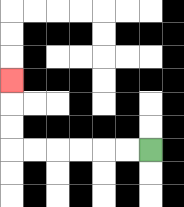{'start': '[6, 6]', 'end': '[0, 3]', 'path_directions': 'L,L,L,L,L,L,U,U,U', 'path_coordinates': '[[6, 6], [5, 6], [4, 6], [3, 6], [2, 6], [1, 6], [0, 6], [0, 5], [0, 4], [0, 3]]'}